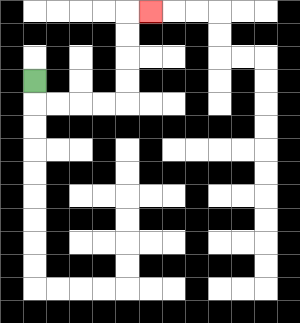{'start': '[1, 3]', 'end': '[6, 0]', 'path_directions': 'D,R,R,R,R,U,U,U,U,R', 'path_coordinates': '[[1, 3], [1, 4], [2, 4], [3, 4], [4, 4], [5, 4], [5, 3], [5, 2], [5, 1], [5, 0], [6, 0]]'}